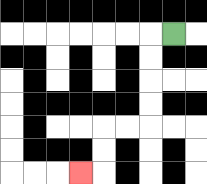{'start': '[7, 1]', 'end': '[3, 7]', 'path_directions': 'L,D,D,D,D,L,L,D,D,L', 'path_coordinates': '[[7, 1], [6, 1], [6, 2], [6, 3], [6, 4], [6, 5], [5, 5], [4, 5], [4, 6], [4, 7], [3, 7]]'}